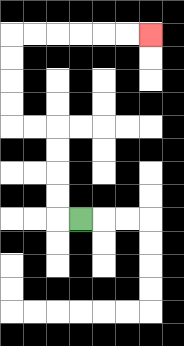{'start': '[3, 9]', 'end': '[6, 1]', 'path_directions': 'L,U,U,U,U,L,L,U,U,U,U,R,R,R,R,R,R', 'path_coordinates': '[[3, 9], [2, 9], [2, 8], [2, 7], [2, 6], [2, 5], [1, 5], [0, 5], [0, 4], [0, 3], [0, 2], [0, 1], [1, 1], [2, 1], [3, 1], [4, 1], [5, 1], [6, 1]]'}